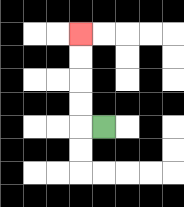{'start': '[4, 5]', 'end': '[3, 1]', 'path_directions': 'L,U,U,U,U', 'path_coordinates': '[[4, 5], [3, 5], [3, 4], [3, 3], [3, 2], [3, 1]]'}